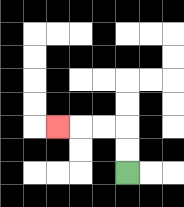{'start': '[5, 7]', 'end': '[2, 5]', 'path_directions': 'U,U,L,L,L', 'path_coordinates': '[[5, 7], [5, 6], [5, 5], [4, 5], [3, 5], [2, 5]]'}